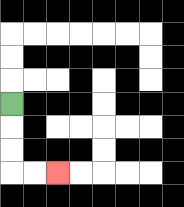{'start': '[0, 4]', 'end': '[2, 7]', 'path_directions': 'D,D,D,R,R', 'path_coordinates': '[[0, 4], [0, 5], [0, 6], [0, 7], [1, 7], [2, 7]]'}